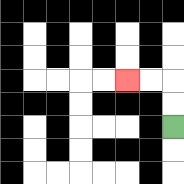{'start': '[7, 5]', 'end': '[5, 3]', 'path_directions': 'U,U,L,L', 'path_coordinates': '[[7, 5], [7, 4], [7, 3], [6, 3], [5, 3]]'}